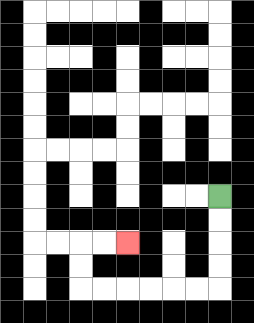{'start': '[9, 8]', 'end': '[5, 10]', 'path_directions': 'D,D,D,D,L,L,L,L,L,L,U,U,R,R', 'path_coordinates': '[[9, 8], [9, 9], [9, 10], [9, 11], [9, 12], [8, 12], [7, 12], [6, 12], [5, 12], [4, 12], [3, 12], [3, 11], [3, 10], [4, 10], [5, 10]]'}